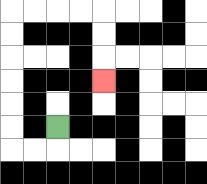{'start': '[2, 5]', 'end': '[4, 3]', 'path_directions': 'D,L,L,U,U,U,U,U,U,R,R,R,R,D,D,D', 'path_coordinates': '[[2, 5], [2, 6], [1, 6], [0, 6], [0, 5], [0, 4], [0, 3], [0, 2], [0, 1], [0, 0], [1, 0], [2, 0], [3, 0], [4, 0], [4, 1], [4, 2], [4, 3]]'}